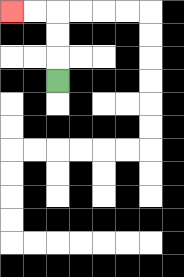{'start': '[2, 3]', 'end': '[0, 0]', 'path_directions': 'U,U,U,L,L', 'path_coordinates': '[[2, 3], [2, 2], [2, 1], [2, 0], [1, 0], [0, 0]]'}